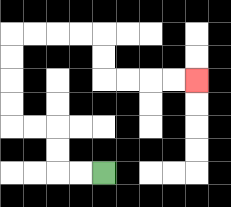{'start': '[4, 7]', 'end': '[8, 3]', 'path_directions': 'L,L,U,U,L,L,U,U,U,U,R,R,R,R,D,D,R,R,R,R', 'path_coordinates': '[[4, 7], [3, 7], [2, 7], [2, 6], [2, 5], [1, 5], [0, 5], [0, 4], [0, 3], [0, 2], [0, 1], [1, 1], [2, 1], [3, 1], [4, 1], [4, 2], [4, 3], [5, 3], [6, 3], [7, 3], [8, 3]]'}